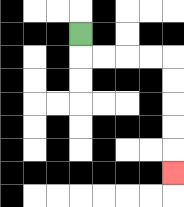{'start': '[3, 1]', 'end': '[7, 7]', 'path_directions': 'D,R,R,R,R,D,D,D,D,D', 'path_coordinates': '[[3, 1], [3, 2], [4, 2], [5, 2], [6, 2], [7, 2], [7, 3], [7, 4], [7, 5], [7, 6], [7, 7]]'}